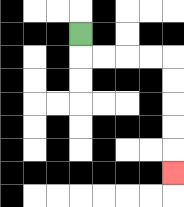{'start': '[3, 1]', 'end': '[7, 7]', 'path_directions': 'D,R,R,R,R,D,D,D,D,D', 'path_coordinates': '[[3, 1], [3, 2], [4, 2], [5, 2], [6, 2], [7, 2], [7, 3], [7, 4], [7, 5], [7, 6], [7, 7]]'}